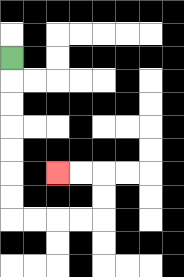{'start': '[0, 2]', 'end': '[2, 7]', 'path_directions': 'D,D,D,D,D,D,D,R,R,R,R,U,U,L,L', 'path_coordinates': '[[0, 2], [0, 3], [0, 4], [0, 5], [0, 6], [0, 7], [0, 8], [0, 9], [1, 9], [2, 9], [3, 9], [4, 9], [4, 8], [4, 7], [3, 7], [2, 7]]'}